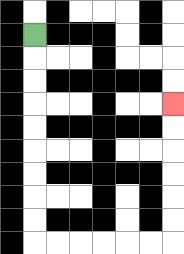{'start': '[1, 1]', 'end': '[7, 4]', 'path_directions': 'D,D,D,D,D,D,D,D,D,R,R,R,R,R,R,U,U,U,U,U,U', 'path_coordinates': '[[1, 1], [1, 2], [1, 3], [1, 4], [1, 5], [1, 6], [1, 7], [1, 8], [1, 9], [1, 10], [2, 10], [3, 10], [4, 10], [5, 10], [6, 10], [7, 10], [7, 9], [7, 8], [7, 7], [7, 6], [7, 5], [7, 4]]'}